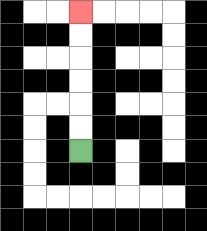{'start': '[3, 6]', 'end': '[3, 0]', 'path_directions': 'U,U,U,U,U,U', 'path_coordinates': '[[3, 6], [3, 5], [3, 4], [3, 3], [3, 2], [3, 1], [3, 0]]'}